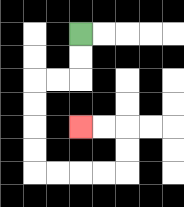{'start': '[3, 1]', 'end': '[3, 5]', 'path_directions': 'D,D,L,L,D,D,D,D,R,R,R,R,U,U,L,L', 'path_coordinates': '[[3, 1], [3, 2], [3, 3], [2, 3], [1, 3], [1, 4], [1, 5], [1, 6], [1, 7], [2, 7], [3, 7], [4, 7], [5, 7], [5, 6], [5, 5], [4, 5], [3, 5]]'}